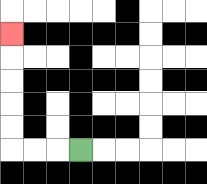{'start': '[3, 6]', 'end': '[0, 1]', 'path_directions': 'L,L,L,U,U,U,U,U', 'path_coordinates': '[[3, 6], [2, 6], [1, 6], [0, 6], [0, 5], [0, 4], [0, 3], [0, 2], [0, 1]]'}